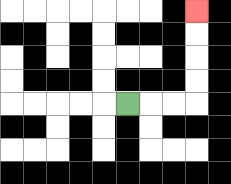{'start': '[5, 4]', 'end': '[8, 0]', 'path_directions': 'R,R,R,U,U,U,U', 'path_coordinates': '[[5, 4], [6, 4], [7, 4], [8, 4], [8, 3], [8, 2], [8, 1], [8, 0]]'}